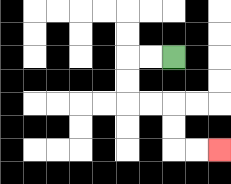{'start': '[7, 2]', 'end': '[9, 6]', 'path_directions': 'L,L,D,D,R,R,D,D,R,R', 'path_coordinates': '[[7, 2], [6, 2], [5, 2], [5, 3], [5, 4], [6, 4], [7, 4], [7, 5], [7, 6], [8, 6], [9, 6]]'}